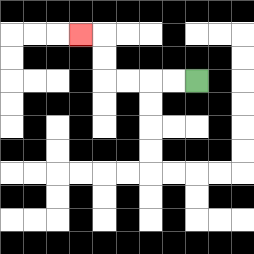{'start': '[8, 3]', 'end': '[3, 1]', 'path_directions': 'L,L,L,L,U,U,L', 'path_coordinates': '[[8, 3], [7, 3], [6, 3], [5, 3], [4, 3], [4, 2], [4, 1], [3, 1]]'}